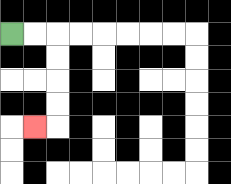{'start': '[0, 1]', 'end': '[1, 5]', 'path_directions': 'R,R,D,D,D,D,L', 'path_coordinates': '[[0, 1], [1, 1], [2, 1], [2, 2], [2, 3], [2, 4], [2, 5], [1, 5]]'}